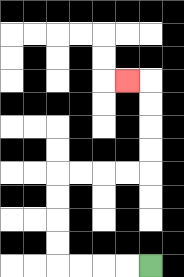{'start': '[6, 11]', 'end': '[5, 3]', 'path_directions': 'L,L,L,L,U,U,U,U,R,R,R,R,U,U,U,U,L', 'path_coordinates': '[[6, 11], [5, 11], [4, 11], [3, 11], [2, 11], [2, 10], [2, 9], [2, 8], [2, 7], [3, 7], [4, 7], [5, 7], [6, 7], [6, 6], [6, 5], [6, 4], [6, 3], [5, 3]]'}